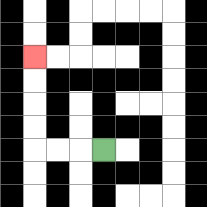{'start': '[4, 6]', 'end': '[1, 2]', 'path_directions': 'L,L,L,U,U,U,U', 'path_coordinates': '[[4, 6], [3, 6], [2, 6], [1, 6], [1, 5], [1, 4], [1, 3], [1, 2]]'}